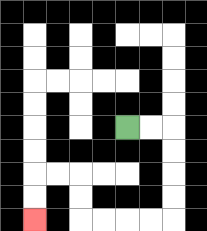{'start': '[5, 5]', 'end': '[1, 9]', 'path_directions': 'R,R,D,D,D,D,L,L,L,L,U,U,L,L,D,D', 'path_coordinates': '[[5, 5], [6, 5], [7, 5], [7, 6], [7, 7], [7, 8], [7, 9], [6, 9], [5, 9], [4, 9], [3, 9], [3, 8], [3, 7], [2, 7], [1, 7], [1, 8], [1, 9]]'}